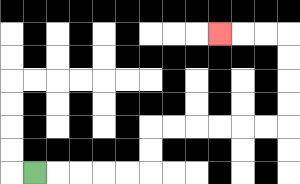{'start': '[1, 7]', 'end': '[9, 1]', 'path_directions': 'R,R,R,R,R,U,U,R,R,R,R,R,R,U,U,U,U,L,L,L', 'path_coordinates': '[[1, 7], [2, 7], [3, 7], [4, 7], [5, 7], [6, 7], [6, 6], [6, 5], [7, 5], [8, 5], [9, 5], [10, 5], [11, 5], [12, 5], [12, 4], [12, 3], [12, 2], [12, 1], [11, 1], [10, 1], [9, 1]]'}